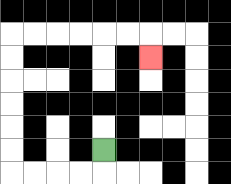{'start': '[4, 6]', 'end': '[6, 2]', 'path_directions': 'D,L,L,L,L,U,U,U,U,U,U,R,R,R,R,R,R,D', 'path_coordinates': '[[4, 6], [4, 7], [3, 7], [2, 7], [1, 7], [0, 7], [0, 6], [0, 5], [0, 4], [0, 3], [0, 2], [0, 1], [1, 1], [2, 1], [3, 1], [4, 1], [5, 1], [6, 1], [6, 2]]'}